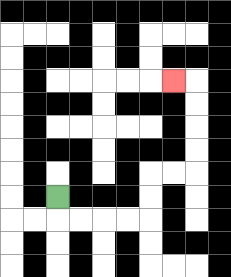{'start': '[2, 8]', 'end': '[7, 3]', 'path_directions': 'D,R,R,R,R,U,U,R,R,U,U,U,U,L', 'path_coordinates': '[[2, 8], [2, 9], [3, 9], [4, 9], [5, 9], [6, 9], [6, 8], [6, 7], [7, 7], [8, 7], [8, 6], [8, 5], [8, 4], [8, 3], [7, 3]]'}